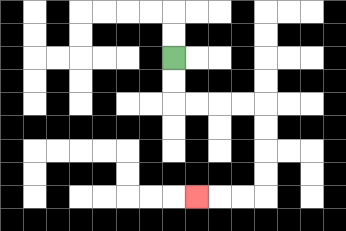{'start': '[7, 2]', 'end': '[8, 8]', 'path_directions': 'D,D,R,R,R,R,D,D,D,D,L,L,L', 'path_coordinates': '[[7, 2], [7, 3], [7, 4], [8, 4], [9, 4], [10, 4], [11, 4], [11, 5], [11, 6], [11, 7], [11, 8], [10, 8], [9, 8], [8, 8]]'}